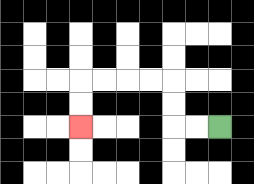{'start': '[9, 5]', 'end': '[3, 5]', 'path_directions': 'L,L,U,U,L,L,L,L,D,D', 'path_coordinates': '[[9, 5], [8, 5], [7, 5], [7, 4], [7, 3], [6, 3], [5, 3], [4, 3], [3, 3], [3, 4], [3, 5]]'}